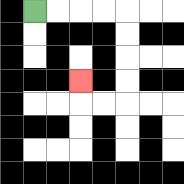{'start': '[1, 0]', 'end': '[3, 3]', 'path_directions': 'R,R,R,R,D,D,D,D,L,L,U', 'path_coordinates': '[[1, 0], [2, 0], [3, 0], [4, 0], [5, 0], [5, 1], [5, 2], [5, 3], [5, 4], [4, 4], [3, 4], [3, 3]]'}